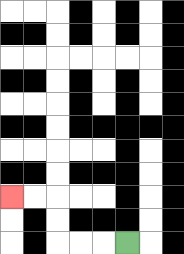{'start': '[5, 10]', 'end': '[0, 8]', 'path_directions': 'L,L,L,U,U,L,L', 'path_coordinates': '[[5, 10], [4, 10], [3, 10], [2, 10], [2, 9], [2, 8], [1, 8], [0, 8]]'}